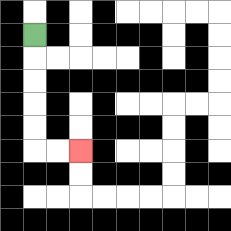{'start': '[1, 1]', 'end': '[3, 6]', 'path_directions': 'D,D,D,D,D,R,R', 'path_coordinates': '[[1, 1], [1, 2], [1, 3], [1, 4], [1, 5], [1, 6], [2, 6], [3, 6]]'}